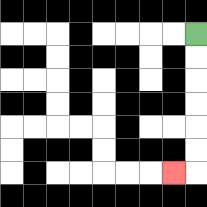{'start': '[8, 1]', 'end': '[7, 7]', 'path_directions': 'D,D,D,D,D,D,L', 'path_coordinates': '[[8, 1], [8, 2], [8, 3], [8, 4], [8, 5], [8, 6], [8, 7], [7, 7]]'}